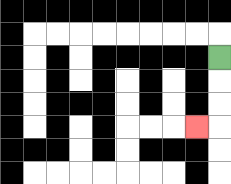{'start': '[9, 2]', 'end': '[8, 5]', 'path_directions': 'D,D,D,L', 'path_coordinates': '[[9, 2], [9, 3], [9, 4], [9, 5], [8, 5]]'}